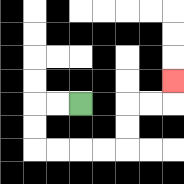{'start': '[3, 4]', 'end': '[7, 3]', 'path_directions': 'L,L,D,D,R,R,R,R,U,U,R,R,U', 'path_coordinates': '[[3, 4], [2, 4], [1, 4], [1, 5], [1, 6], [2, 6], [3, 6], [4, 6], [5, 6], [5, 5], [5, 4], [6, 4], [7, 4], [7, 3]]'}